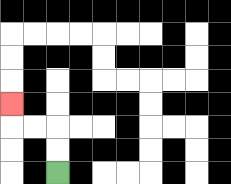{'start': '[2, 7]', 'end': '[0, 4]', 'path_directions': 'U,U,L,L,U', 'path_coordinates': '[[2, 7], [2, 6], [2, 5], [1, 5], [0, 5], [0, 4]]'}